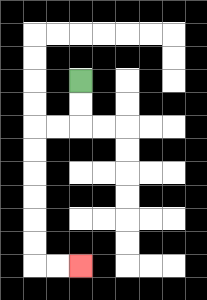{'start': '[3, 3]', 'end': '[3, 11]', 'path_directions': 'D,D,L,L,D,D,D,D,D,D,R,R', 'path_coordinates': '[[3, 3], [3, 4], [3, 5], [2, 5], [1, 5], [1, 6], [1, 7], [1, 8], [1, 9], [1, 10], [1, 11], [2, 11], [3, 11]]'}